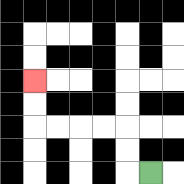{'start': '[6, 7]', 'end': '[1, 3]', 'path_directions': 'L,U,U,L,L,L,L,U,U', 'path_coordinates': '[[6, 7], [5, 7], [5, 6], [5, 5], [4, 5], [3, 5], [2, 5], [1, 5], [1, 4], [1, 3]]'}